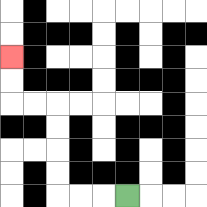{'start': '[5, 8]', 'end': '[0, 2]', 'path_directions': 'L,L,L,U,U,U,U,L,L,U,U', 'path_coordinates': '[[5, 8], [4, 8], [3, 8], [2, 8], [2, 7], [2, 6], [2, 5], [2, 4], [1, 4], [0, 4], [0, 3], [0, 2]]'}